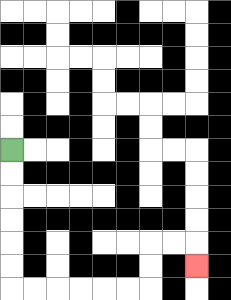{'start': '[0, 6]', 'end': '[8, 11]', 'path_directions': 'D,D,D,D,D,D,R,R,R,R,R,R,U,U,R,R,D', 'path_coordinates': '[[0, 6], [0, 7], [0, 8], [0, 9], [0, 10], [0, 11], [0, 12], [1, 12], [2, 12], [3, 12], [4, 12], [5, 12], [6, 12], [6, 11], [6, 10], [7, 10], [8, 10], [8, 11]]'}